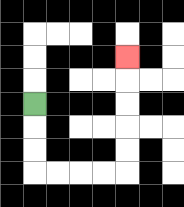{'start': '[1, 4]', 'end': '[5, 2]', 'path_directions': 'D,D,D,R,R,R,R,U,U,U,U,U', 'path_coordinates': '[[1, 4], [1, 5], [1, 6], [1, 7], [2, 7], [3, 7], [4, 7], [5, 7], [5, 6], [5, 5], [5, 4], [5, 3], [5, 2]]'}